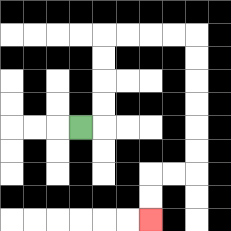{'start': '[3, 5]', 'end': '[6, 9]', 'path_directions': 'R,U,U,U,U,R,R,R,R,D,D,D,D,D,D,L,L,D,D', 'path_coordinates': '[[3, 5], [4, 5], [4, 4], [4, 3], [4, 2], [4, 1], [5, 1], [6, 1], [7, 1], [8, 1], [8, 2], [8, 3], [8, 4], [8, 5], [8, 6], [8, 7], [7, 7], [6, 7], [6, 8], [6, 9]]'}